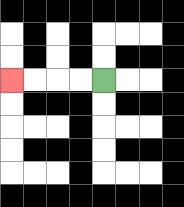{'start': '[4, 3]', 'end': '[0, 3]', 'path_directions': 'L,L,L,L', 'path_coordinates': '[[4, 3], [3, 3], [2, 3], [1, 3], [0, 3]]'}